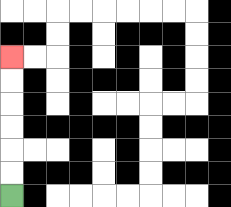{'start': '[0, 8]', 'end': '[0, 2]', 'path_directions': 'U,U,U,U,U,U', 'path_coordinates': '[[0, 8], [0, 7], [0, 6], [0, 5], [0, 4], [0, 3], [0, 2]]'}